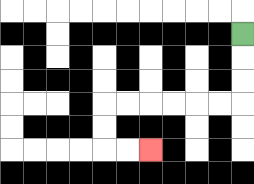{'start': '[10, 1]', 'end': '[6, 6]', 'path_directions': 'D,D,D,L,L,L,L,L,L,D,D,R,R', 'path_coordinates': '[[10, 1], [10, 2], [10, 3], [10, 4], [9, 4], [8, 4], [7, 4], [6, 4], [5, 4], [4, 4], [4, 5], [4, 6], [5, 6], [6, 6]]'}